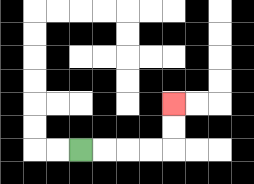{'start': '[3, 6]', 'end': '[7, 4]', 'path_directions': 'R,R,R,R,U,U', 'path_coordinates': '[[3, 6], [4, 6], [5, 6], [6, 6], [7, 6], [7, 5], [7, 4]]'}